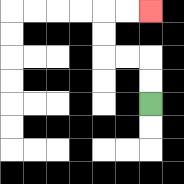{'start': '[6, 4]', 'end': '[6, 0]', 'path_directions': 'U,U,L,L,U,U,R,R', 'path_coordinates': '[[6, 4], [6, 3], [6, 2], [5, 2], [4, 2], [4, 1], [4, 0], [5, 0], [6, 0]]'}